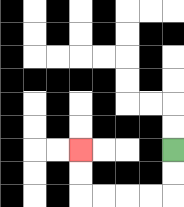{'start': '[7, 6]', 'end': '[3, 6]', 'path_directions': 'D,D,L,L,L,L,U,U', 'path_coordinates': '[[7, 6], [7, 7], [7, 8], [6, 8], [5, 8], [4, 8], [3, 8], [3, 7], [3, 6]]'}